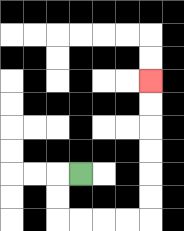{'start': '[3, 7]', 'end': '[6, 3]', 'path_directions': 'L,D,D,R,R,R,R,U,U,U,U,U,U', 'path_coordinates': '[[3, 7], [2, 7], [2, 8], [2, 9], [3, 9], [4, 9], [5, 9], [6, 9], [6, 8], [6, 7], [6, 6], [6, 5], [6, 4], [6, 3]]'}